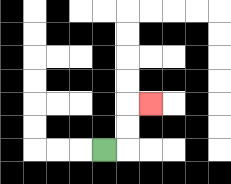{'start': '[4, 6]', 'end': '[6, 4]', 'path_directions': 'R,U,U,R', 'path_coordinates': '[[4, 6], [5, 6], [5, 5], [5, 4], [6, 4]]'}